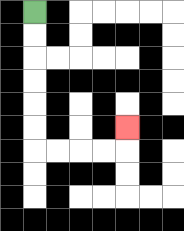{'start': '[1, 0]', 'end': '[5, 5]', 'path_directions': 'D,D,D,D,D,D,R,R,R,R,U', 'path_coordinates': '[[1, 0], [1, 1], [1, 2], [1, 3], [1, 4], [1, 5], [1, 6], [2, 6], [3, 6], [4, 6], [5, 6], [5, 5]]'}